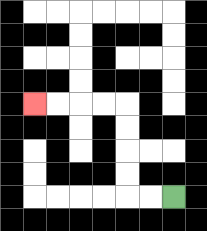{'start': '[7, 8]', 'end': '[1, 4]', 'path_directions': 'L,L,U,U,U,U,L,L,L,L', 'path_coordinates': '[[7, 8], [6, 8], [5, 8], [5, 7], [5, 6], [5, 5], [5, 4], [4, 4], [3, 4], [2, 4], [1, 4]]'}